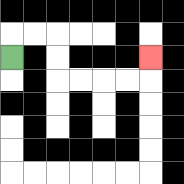{'start': '[0, 2]', 'end': '[6, 2]', 'path_directions': 'U,R,R,D,D,R,R,R,R,U', 'path_coordinates': '[[0, 2], [0, 1], [1, 1], [2, 1], [2, 2], [2, 3], [3, 3], [4, 3], [5, 3], [6, 3], [6, 2]]'}